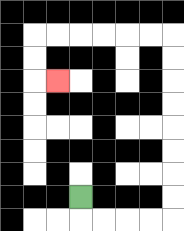{'start': '[3, 8]', 'end': '[2, 3]', 'path_directions': 'D,R,R,R,R,U,U,U,U,U,U,U,U,L,L,L,L,L,L,D,D,R', 'path_coordinates': '[[3, 8], [3, 9], [4, 9], [5, 9], [6, 9], [7, 9], [7, 8], [7, 7], [7, 6], [7, 5], [7, 4], [7, 3], [7, 2], [7, 1], [6, 1], [5, 1], [4, 1], [3, 1], [2, 1], [1, 1], [1, 2], [1, 3], [2, 3]]'}